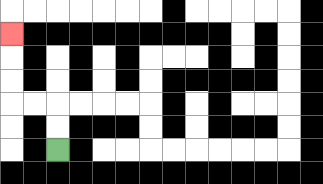{'start': '[2, 6]', 'end': '[0, 1]', 'path_directions': 'U,U,L,L,U,U,U', 'path_coordinates': '[[2, 6], [2, 5], [2, 4], [1, 4], [0, 4], [0, 3], [0, 2], [0, 1]]'}